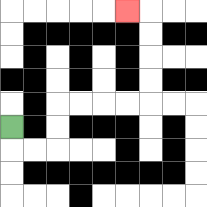{'start': '[0, 5]', 'end': '[5, 0]', 'path_directions': 'D,R,R,U,U,R,R,R,R,U,U,U,U,L', 'path_coordinates': '[[0, 5], [0, 6], [1, 6], [2, 6], [2, 5], [2, 4], [3, 4], [4, 4], [5, 4], [6, 4], [6, 3], [6, 2], [6, 1], [6, 0], [5, 0]]'}